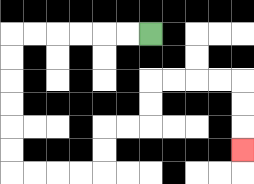{'start': '[6, 1]', 'end': '[10, 6]', 'path_directions': 'L,L,L,L,L,L,D,D,D,D,D,D,R,R,R,R,U,U,R,R,U,U,R,R,R,R,D,D,D', 'path_coordinates': '[[6, 1], [5, 1], [4, 1], [3, 1], [2, 1], [1, 1], [0, 1], [0, 2], [0, 3], [0, 4], [0, 5], [0, 6], [0, 7], [1, 7], [2, 7], [3, 7], [4, 7], [4, 6], [4, 5], [5, 5], [6, 5], [6, 4], [6, 3], [7, 3], [8, 3], [9, 3], [10, 3], [10, 4], [10, 5], [10, 6]]'}